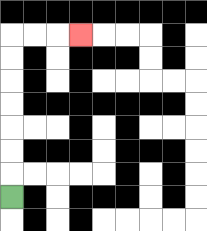{'start': '[0, 8]', 'end': '[3, 1]', 'path_directions': 'U,U,U,U,U,U,U,R,R,R', 'path_coordinates': '[[0, 8], [0, 7], [0, 6], [0, 5], [0, 4], [0, 3], [0, 2], [0, 1], [1, 1], [2, 1], [3, 1]]'}